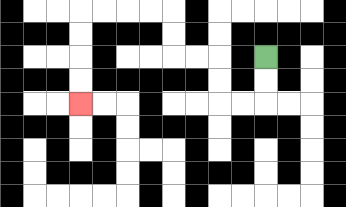{'start': '[11, 2]', 'end': '[3, 4]', 'path_directions': 'D,D,L,L,U,U,L,L,U,U,L,L,L,L,D,D,D,D', 'path_coordinates': '[[11, 2], [11, 3], [11, 4], [10, 4], [9, 4], [9, 3], [9, 2], [8, 2], [7, 2], [7, 1], [7, 0], [6, 0], [5, 0], [4, 0], [3, 0], [3, 1], [3, 2], [3, 3], [3, 4]]'}